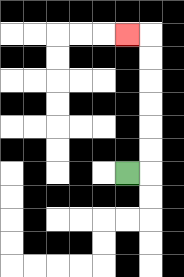{'start': '[5, 7]', 'end': '[5, 1]', 'path_directions': 'R,U,U,U,U,U,U,L', 'path_coordinates': '[[5, 7], [6, 7], [6, 6], [6, 5], [6, 4], [6, 3], [6, 2], [6, 1], [5, 1]]'}